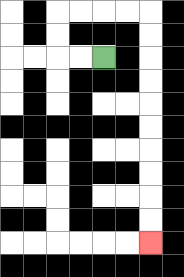{'start': '[4, 2]', 'end': '[6, 10]', 'path_directions': 'L,L,U,U,R,R,R,R,D,D,D,D,D,D,D,D,D,D', 'path_coordinates': '[[4, 2], [3, 2], [2, 2], [2, 1], [2, 0], [3, 0], [4, 0], [5, 0], [6, 0], [6, 1], [6, 2], [6, 3], [6, 4], [6, 5], [6, 6], [6, 7], [6, 8], [6, 9], [6, 10]]'}